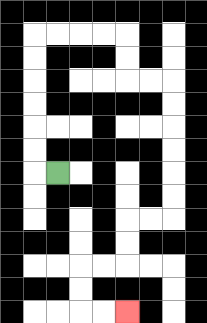{'start': '[2, 7]', 'end': '[5, 13]', 'path_directions': 'L,U,U,U,U,U,U,R,R,R,R,D,D,R,R,D,D,D,D,D,D,L,L,D,D,L,L,D,D,R,R', 'path_coordinates': '[[2, 7], [1, 7], [1, 6], [1, 5], [1, 4], [1, 3], [1, 2], [1, 1], [2, 1], [3, 1], [4, 1], [5, 1], [5, 2], [5, 3], [6, 3], [7, 3], [7, 4], [7, 5], [7, 6], [7, 7], [7, 8], [7, 9], [6, 9], [5, 9], [5, 10], [5, 11], [4, 11], [3, 11], [3, 12], [3, 13], [4, 13], [5, 13]]'}